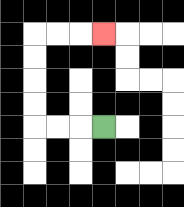{'start': '[4, 5]', 'end': '[4, 1]', 'path_directions': 'L,L,L,U,U,U,U,R,R,R', 'path_coordinates': '[[4, 5], [3, 5], [2, 5], [1, 5], [1, 4], [1, 3], [1, 2], [1, 1], [2, 1], [3, 1], [4, 1]]'}